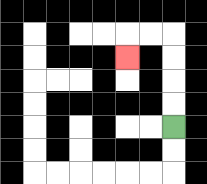{'start': '[7, 5]', 'end': '[5, 2]', 'path_directions': 'U,U,U,U,L,L,D', 'path_coordinates': '[[7, 5], [7, 4], [7, 3], [7, 2], [7, 1], [6, 1], [5, 1], [5, 2]]'}